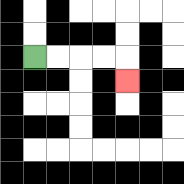{'start': '[1, 2]', 'end': '[5, 3]', 'path_directions': 'R,R,R,R,D', 'path_coordinates': '[[1, 2], [2, 2], [3, 2], [4, 2], [5, 2], [5, 3]]'}